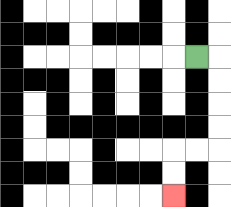{'start': '[8, 2]', 'end': '[7, 8]', 'path_directions': 'R,D,D,D,D,L,L,D,D', 'path_coordinates': '[[8, 2], [9, 2], [9, 3], [9, 4], [9, 5], [9, 6], [8, 6], [7, 6], [7, 7], [7, 8]]'}